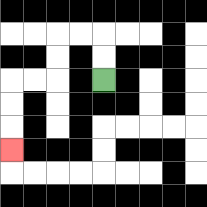{'start': '[4, 3]', 'end': '[0, 6]', 'path_directions': 'U,U,L,L,D,D,L,L,D,D,D', 'path_coordinates': '[[4, 3], [4, 2], [4, 1], [3, 1], [2, 1], [2, 2], [2, 3], [1, 3], [0, 3], [0, 4], [0, 5], [0, 6]]'}